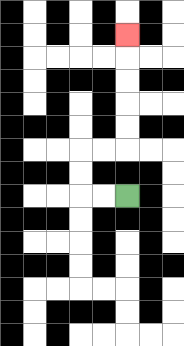{'start': '[5, 8]', 'end': '[5, 1]', 'path_directions': 'L,L,U,U,R,R,U,U,U,U,U', 'path_coordinates': '[[5, 8], [4, 8], [3, 8], [3, 7], [3, 6], [4, 6], [5, 6], [5, 5], [5, 4], [5, 3], [5, 2], [5, 1]]'}